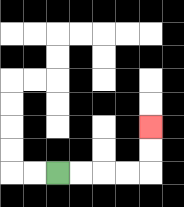{'start': '[2, 7]', 'end': '[6, 5]', 'path_directions': 'R,R,R,R,U,U', 'path_coordinates': '[[2, 7], [3, 7], [4, 7], [5, 7], [6, 7], [6, 6], [6, 5]]'}